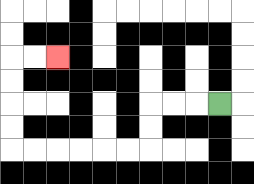{'start': '[9, 4]', 'end': '[2, 2]', 'path_directions': 'L,L,L,D,D,L,L,L,L,L,L,U,U,U,U,R,R', 'path_coordinates': '[[9, 4], [8, 4], [7, 4], [6, 4], [6, 5], [6, 6], [5, 6], [4, 6], [3, 6], [2, 6], [1, 6], [0, 6], [0, 5], [0, 4], [0, 3], [0, 2], [1, 2], [2, 2]]'}